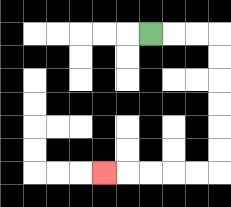{'start': '[6, 1]', 'end': '[4, 7]', 'path_directions': 'R,R,R,D,D,D,D,D,D,L,L,L,L,L', 'path_coordinates': '[[6, 1], [7, 1], [8, 1], [9, 1], [9, 2], [9, 3], [9, 4], [9, 5], [9, 6], [9, 7], [8, 7], [7, 7], [6, 7], [5, 7], [4, 7]]'}